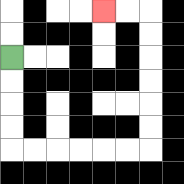{'start': '[0, 2]', 'end': '[4, 0]', 'path_directions': 'D,D,D,D,R,R,R,R,R,R,U,U,U,U,U,U,L,L', 'path_coordinates': '[[0, 2], [0, 3], [0, 4], [0, 5], [0, 6], [1, 6], [2, 6], [3, 6], [4, 6], [5, 6], [6, 6], [6, 5], [6, 4], [6, 3], [6, 2], [6, 1], [6, 0], [5, 0], [4, 0]]'}